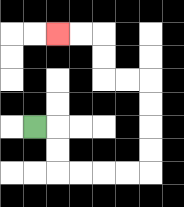{'start': '[1, 5]', 'end': '[2, 1]', 'path_directions': 'R,D,D,R,R,R,R,U,U,U,U,L,L,U,U,L,L', 'path_coordinates': '[[1, 5], [2, 5], [2, 6], [2, 7], [3, 7], [4, 7], [5, 7], [6, 7], [6, 6], [6, 5], [6, 4], [6, 3], [5, 3], [4, 3], [4, 2], [4, 1], [3, 1], [2, 1]]'}